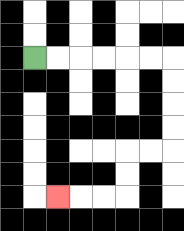{'start': '[1, 2]', 'end': '[2, 8]', 'path_directions': 'R,R,R,R,R,R,D,D,D,D,L,L,D,D,L,L,L', 'path_coordinates': '[[1, 2], [2, 2], [3, 2], [4, 2], [5, 2], [6, 2], [7, 2], [7, 3], [7, 4], [7, 5], [7, 6], [6, 6], [5, 6], [5, 7], [5, 8], [4, 8], [3, 8], [2, 8]]'}